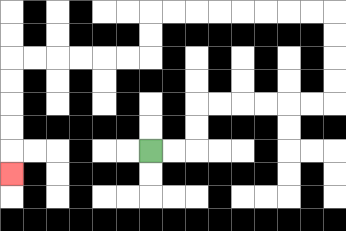{'start': '[6, 6]', 'end': '[0, 7]', 'path_directions': 'R,R,U,U,R,R,R,R,R,R,U,U,U,U,L,L,L,L,L,L,L,L,D,D,L,L,L,L,L,L,D,D,D,D,D', 'path_coordinates': '[[6, 6], [7, 6], [8, 6], [8, 5], [8, 4], [9, 4], [10, 4], [11, 4], [12, 4], [13, 4], [14, 4], [14, 3], [14, 2], [14, 1], [14, 0], [13, 0], [12, 0], [11, 0], [10, 0], [9, 0], [8, 0], [7, 0], [6, 0], [6, 1], [6, 2], [5, 2], [4, 2], [3, 2], [2, 2], [1, 2], [0, 2], [0, 3], [0, 4], [0, 5], [0, 6], [0, 7]]'}